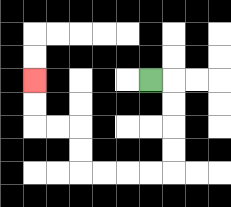{'start': '[6, 3]', 'end': '[1, 3]', 'path_directions': 'R,D,D,D,D,L,L,L,L,U,U,L,L,U,U', 'path_coordinates': '[[6, 3], [7, 3], [7, 4], [7, 5], [7, 6], [7, 7], [6, 7], [5, 7], [4, 7], [3, 7], [3, 6], [3, 5], [2, 5], [1, 5], [1, 4], [1, 3]]'}